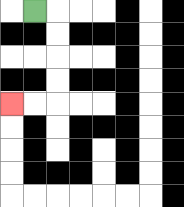{'start': '[1, 0]', 'end': '[0, 4]', 'path_directions': 'R,D,D,D,D,L,L', 'path_coordinates': '[[1, 0], [2, 0], [2, 1], [2, 2], [2, 3], [2, 4], [1, 4], [0, 4]]'}